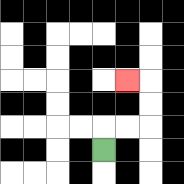{'start': '[4, 6]', 'end': '[5, 3]', 'path_directions': 'U,R,R,U,U,L', 'path_coordinates': '[[4, 6], [4, 5], [5, 5], [6, 5], [6, 4], [6, 3], [5, 3]]'}